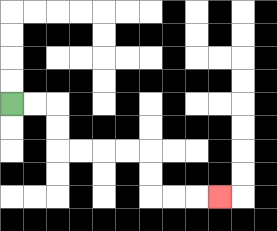{'start': '[0, 4]', 'end': '[9, 8]', 'path_directions': 'R,R,D,D,R,R,R,R,D,D,R,R,R', 'path_coordinates': '[[0, 4], [1, 4], [2, 4], [2, 5], [2, 6], [3, 6], [4, 6], [5, 6], [6, 6], [6, 7], [6, 8], [7, 8], [8, 8], [9, 8]]'}